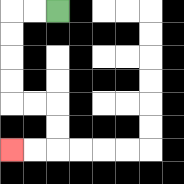{'start': '[2, 0]', 'end': '[0, 6]', 'path_directions': 'L,L,D,D,D,D,R,R,D,D,L,L', 'path_coordinates': '[[2, 0], [1, 0], [0, 0], [0, 1], [0, 2], [0, 3], [0, 4], [1, 4], [2, 4], [2, 5], [2, 6], [1, 6], [0, 6]]'}